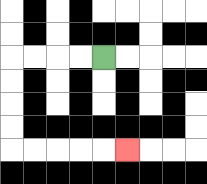{'start': '[4, 2]', 'end': '[5, 6]', 'path_directions': 'L,L,L,L,D,D,D,D,R,R,R,R,R', 'path_coordinates': '[[4, 2], [3, 2], [2, 2], [1, 2], [0, 2], [0, 3], [0, 4], [0, 5], [0, 6], [1, 6], [2, 6], [3, 6], [4, 6], [5, 6]]'}